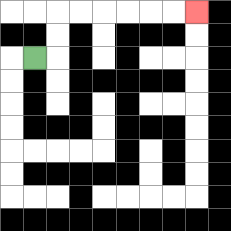{'start': '[1, 2]', 'end': '[8, 0]', 'path_directions': 'R,U,U,R,R,R,R,R,R', 'path_coordinates': '[[1, 2], [2, 2], [2, 1], [2, 0], [3, 0], [4, 0], [5, 0], [6, 0], [7, 0], [8, 0]]'}